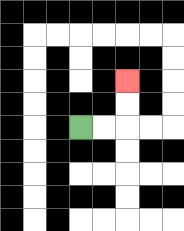{'start': '[3, 5]', 'end': '[5, 3]', 'path_directions': 'R,R,U,U', 'path_coordinates': '[[3, 5], [4, 5], [5, 5], [5, 4], [5, 3]]'}